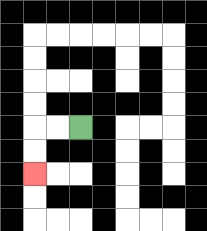{'start': '[3, 5]', 'end': '[1, 7]', 'path_directions': 'L,L,D,D', 'path_coordinates': '[[3, 5], [2, 5], [1, 5], [1, 6], [1, 7]]'}